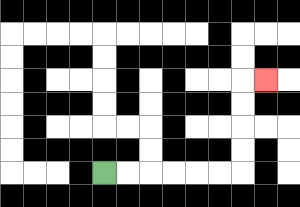{'start': '[4, 7]', 'end': '[11, 3]', 'path_directions': 'R,R,R,R,R,R,U,U,U,U,R', 'path_coordinates': '[[4, 7], [5, 7], [6, 7], [7, 7], [8, 7], [9, 7], [10, 7], [10, 6], [10, 5], [10, 4], [10, 3], [11, 3]]'}